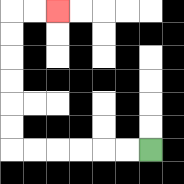{'start': '[6, 6]', 'end': '[2, 0]', 'path_directions': 'L,L,L,L,L,L,U,U,U,U,U,U,R,R', 'path_coordinates': '[[6, 6], [5, 6], [4, 6], [3, 6], [2, 6], [1, 6], [0, 6], [0, 5], [0, 4], [0, 3], [0, 2], [0, 1], [0, 0], [1, 0], [2, 0]]'}